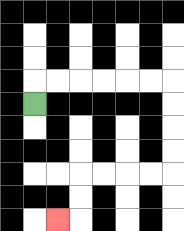{'start': '[1, 4]', 'end': '[2, 9]', 'path_directions': 'U,R,R,R,R,R,R,D,D,D,D,L,L,L,L,D,D,L', 'path_coordinates': '[[1, 4], [1, 3], [2, 3], [3, 3], [4, 3], [5, 3], [6, 3], [7, 3], [7, 4], [7, 5], [7, 6], [7, 7], [6, 7], [5, 7], [4, 7], [3, 7], [3, 8], [3, 9], [2, 9]]'}